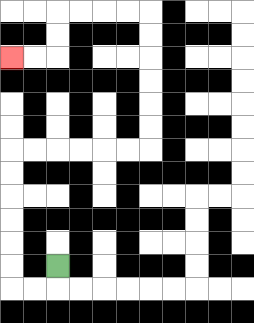{'start': '[2, 11]', 'end': '[0, 2]', 'path_directions': 'D,L,L,U,U,U,U,U,U,R,R,R,R,R,R,U,U,U,U,U,U,L,L,L,L,D,D,L,L', 'path_coordinates': '[[2, 11], [2, 12], [1, 12], [0, 12], [0, 11], [0, 10], [0, 9], [0, 8], [0, 7], [0, 6], [1, 6], [2, 6], [3, 6], [4, 6], [5, 6], [6, 6], [6, 5], [6, 4], [6, 3], [6, 2], [6, 1], [6, 0], [5, 0], [4, 0], [3, 0], [2, 0], [2, 1], [2, 2], [1, 2], [0, 2]]'}